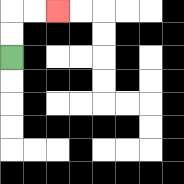{'start': '[0, 2]', 'end': '[2, 0]', 'path_directions': 'U,U,R,R', 'path_coordinates': '[[0, 2], [0, 1], [0, 0], [1, 0], [2, 0]]'}